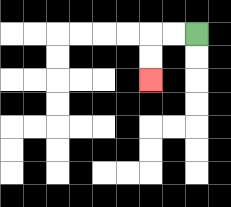{'start': '[8, 1]', 'end': '[6, 3]', 'path_directions': 'L,L,D,D', 'path_coordinates': '[[8, 1], [7, 1], [6, 1], [6, 2], [6, 3]]'}